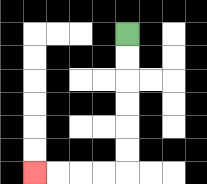{'start': '[5, 1]', 'end': '[1, 7]', 'path_directions': 'D,D,D,D,D,D,L,L,L,L', 'path_coordinates': '[[5, 1], [5, 2], [5, 3], [5, 4], [5, 5], [5, 6], [5, 7], [4, 7], [3, 7], [2, 7], [1, 7]]'}